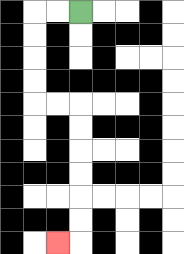{'start': '[3, 0]', 'end': '[2, 10]', 'path_directions': 'L,L,D,D,D,D,R,R,D,D,D,D,D,D,L', 'path_coordinates': '[[3, 0], [2, 0], [1, 0], [1, 1], [1, 2], [1, 3], [1, 4], [2, 4], [3, 4], [3, 5], [3, 6], [3, 7], [3, 8], [3, 9], [3, 10], [2, 10]]'}